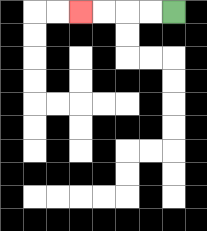{'start': '[7, 0]', 'end': '[3, 0]', 'path_directions': 'L,L,L,L', 'path_coordinates': '[[7, 0], [6, 0], [5, 0], [4, 0], [3, 0]]'}